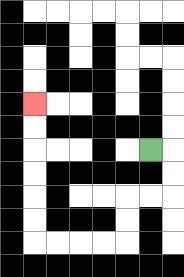{'start': '[6, 6]', 'end': '[1, 4]', 'path_directions': 'R,D,D,L,L,D,D,L,L,L,L,U,U,U,U,U,U', 'path_coordinates': '[[6, 6], [7, 6], [7, 7], [7, 8], [6, 8], [5, 8], [5, 9], [5, 10], [4, 10], [3, 10], [2, 10], [1, 10], [1, 9], [1, 8], [1, 7], [1, 6], [1, 5], [1, 4]]'}